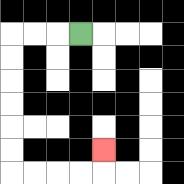{'start': '[3, 1]', 'end': '[4, 6]', 'path_directions': 'L,L,L,D,D,D,D,D,D,R,R,R,R,U', 'path_coordinates': '[[3, 1], [2, 1], [1, 1], [0, 1], [0, 2], [0, 3], [0, 4], [0, 5], [0, 6], [0, 7], [1, 7], [2, 7], [3, 7], [4, 7], [4, 6]]'}